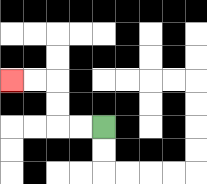{'start': '[4, 5]', 'end': '[0, 3]', 'path_directions': 'L,L,U,U,L,L', 'path_coordinates': '[[4, 5], [3, 5], [2, 5], [2, 4], [2, 3], [1, 3], [0, 3]]'}